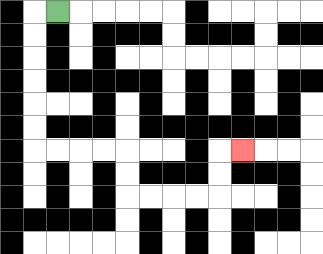{'start': '[2, 0]', 'end': '[10, 6]', 'path_directions': 'L,D,D,D,D,D,D,R,R,R,R,D,D,R,R,R,R,U,U,R', 'path_coordinates': '[[2, 0], [1, 0], [1, 1], [1, 2], [1, 3], [1, 4], [1, 5], [1, 6], [2, 6], [3, 6], [4, 6], [5, 6], [5, 7], [5, 8], [6, 8], [7, 8], [8, 8], [9, 8], [9, 7], [9, 6], [10, 6]]'}